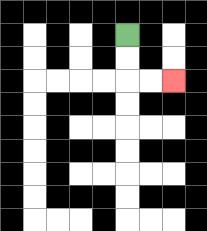{'start': '[5, 1]', 'end': '[7, 3]', 'path_directions': 'D,D,R,R', 'path_coordinates': '[[5, 1], [5, 2], [5, 3], [6, 3], [7, 3]]'}